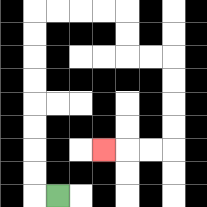{'start': '[2, 8]', 'end': '[4, 6]', 'path_directions': 'L,U,U,U,U,U,U,U,U,R,R,R,R,D,D,R,R,D,D,D,D,L,L,L', 'path_coordinates': '[[2, 8], [1, 8], [1, 7], [1, 6], [1, 5], [1, 4], [1, 3], [1, 2], [1, 1], [1, 0], [2, 0], [3, 0], [4, 0], [5, 0], [5, 1], [5, 2], [6, 2], [7, 2], [7, 3], [7, 4], [7, 5], [7, 6], [6, 6], [5, 6], [4, 6]]'}